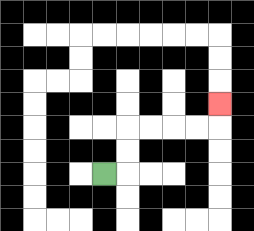{'start': '[4, 7]', 'end': '[9, 4]', 'path_directions': 'R,U,U,R,R,R,R,U', 'path_coordinates': '[[4, 7], [5, 7], [5, 6], [5, 5], [6, 5], [7, 5], [8, 5], [9, 5], [9, 4]]'}